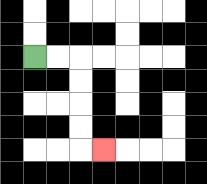{'start': '[1, 2]', 'end': '[4, 6]', 'path_directions': 'R,R,D,D,D,D,R', 'path_coordinates': '[[1, 2], [2, 2], [3, 2], [3, 3], [3, 4], [3, 5], [3, 6], [4, 6]]'}